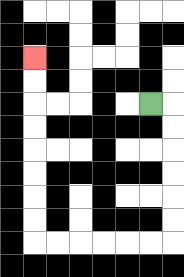{'start': '[6, 4]', 'end': '[1, 2]', 'path_directions': 'R,D,D,D,D,D,D,L,L,L,L,L,L,U,U,U,U,U,U,U,U', 'path_coordinates': '[[6, 4], [7, 4], [7, 5], [7, 6], [7, 7], [7, 8], [7, 9], [7, 10], [6, 10], [5, 10], [4, 10], [3, 10], [2, 10], [1, 10], [1, 9], [1, 8], [1, 7], [1, 6], [1, 5], [1, 4], [1, 3], [1, 2]]'}